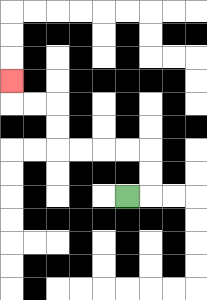{'start': '[5, 8]', 'end': '[0, 3]', 'path_directions': 'R,U,U,L,L,L,L,U,U,L,L,U', 'path_coordinates': '[[5, 8], [6, 8], [6, 7], [6, 6], [5, 6], [4, 6], [3, 6], [2, 6], [2, 5], [2, 4], [1, 4], [0, 4], [0, 3]]'}